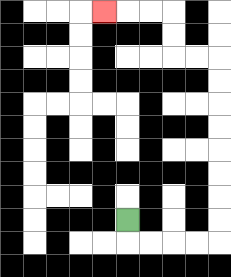{'start': '[5, 9]', 'end': '[4, 0]', 'path_directions': 'D,R,R,R,R,U,U,U,U,U,U,U,U,L,L,U,U,L,L,L', 'path_coordinates': '[[5, 9], [5, 10], [6, 10], [7, 10], [8, 10], [9, 10], [9, 9], [9, 8], [9, 7], [9, 6], [9, 5], [9, 4], [9, 3], [9, 2], [8, 2], [7, 2], [7, 1], [7, 0], [6, 0], [5, 0], [4, 0]]'}